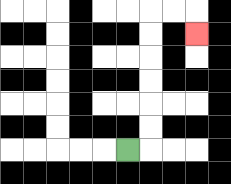{'start': '[5, 6]', 'end': '[8, 1]', 'path_directions': 'R,U,U,U,U,U,U,R,R,D', 'path_coordinates': '[[5, 6], [6, 6], [6, 5], [6, 4], [6, 3], [6, 2], [6, 1], [6, 0], [7, 0], [8, 0], [8, 1]]'}